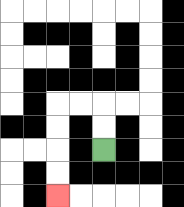{'start': '[4, 6]', 'end': '[2, 8]', 'path_directions': 'U,U,L,L,D,D,D,D', 'path_coordinates': '[[4, 6], [4, 5], [4, 4], [3, 4], [2, 4], [2, 5], [2, 6], [2, 7], [2, 8]]'}